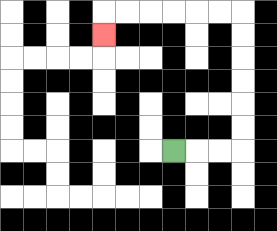{'start': '[7, 6]', 'end': '[4, 1]', 'path_directions': 'R,R,R,U,U,U,U,U,U,L,L,L,L,L,L,D', 'path_coordinates': '[[7, 6], [8, 6], [9, 6], [10, 6], [10, 5], [10, 4], [10, 3], [10, 2], [10, 1], [10, 0], [9, 0], [8, 0], [7, 0], [6, 0], [5, 0], [4, 0], [4, 1]]'}